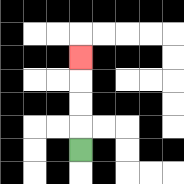{'start': '[3, 6]', 'end': '[3, 2]', 'path_directions': 'U,U,U,U', 'path_coordinates': '[[3, 6], [3, 5], [3, 4], [3, 3], [3, 2]]'}